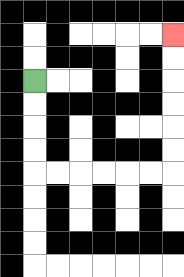{'start': '[1, 3]', 'end': '[7, 1]', 'path_directions': 'D,D,D,D,R,R,R,R,R,R,U,U,U,U,U,U', 'path_coordinates': '[[1, 3], [1, 4], [1, 5], [1, 6], [1, 7], [2, 7], [3, 7], [4, 7], [5, 7], [6, 7], [7, 7], [7, 6], [7, 5], [7, 4], [7, 3], [7, 2], [7, 1]]'}